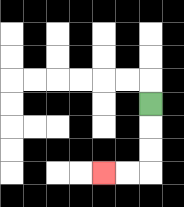{'start': '[6, 4]', 'end': '[4, 7]', 'path_directions': 'D,D,D,L,L', 'path_coordinates': '[[6, 4], [6, 5], [6, 6], [6, 7], [5, 7], [4, 7]]'}